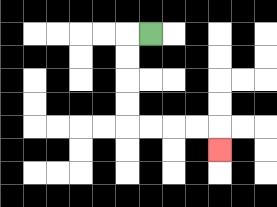{'start': '[6, 1]', 'end': '[9, 6]', 'path_directions': 'L,D,D,D,D,R,R,R,R,D', 'path_coordinates': '[[6, 1], [5, 1], [5, 2], [5, 3], [5, 4], [5, 5], [6, 5], [7, 5], [8, 5], [9, 5], [9, 6]]'}